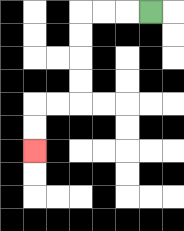{'start': '[6, 0]', 'end': '[1, 6]', 'path_directions': 'L,L,L,D,D,D,D,L,L,D,D', 'path_coordinates': '[[6, 0], [5, 0], [4, 0], [3, 0], [3, 1], [3, 2], [3, 3], [3, 4], [2, 4], [1, 4], [1, 5], [1, 6]]'}